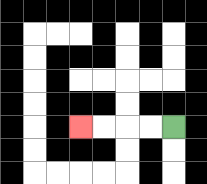{'start': '[7, 5]', 'end': '[3, 5]', 'path_directions': 'L,L,L,L', 'path_coordinates': '[[7, 5], [6, 5], [5, 5], [4, 5], [3, 5]]'}